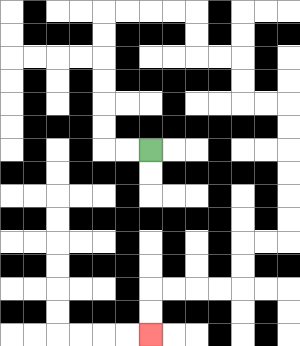{'start': '[6, 6]', 'end': '[6, 14]', 'path_directions': 'L,L,U,U,U,U,U,U,R,R,R,R,D,D,R,R,D,D,R,R,D,D,D,D,D,D,L,L,D,D,L,L,L,L,D,D', 'path_coordinates': '[[6, 6], [5, 6], [4, 6], [4, 5], [4, 4], [4, 3], [4, 2], [4, 1], [4, 0], [5, 0], [6, 0], [7, 0], [8, 0], [8, 1], [8, 2], [9, 2], [10, 2], [10, 3], [10, 4], [11, 4], [12, 4], [12, 5], [12, 6], [12, 7], [12, 8], [12, 9], [12, 10], [11, 10], [10, 10], [10, 11], [10, 12], [9, 12], [8, 12], [7, 12], [6, 12], [6, 13], [6, 14]]'}